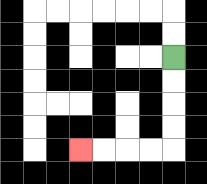{'start': '[7, 2]', 'end': '[3, 6]', 'path_directions': 'D,D,D,D,L,L,L,L', 'path_coordinates': '[[7, 2], [7, 3], [7, 4], [7, 5], [7, 6], [6, 6], [5, 6], [4, 6], [3, 6]]'}